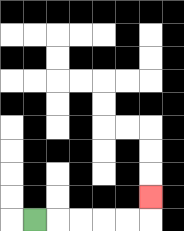{'start': '[1, 9]', 'end': '[6, 8]', 'path_directions': 'R,R,R,R,R,U', 'path_coordinates': '[[1, 9], [2, 9], [3, 9], [4, 9], [5, 9], [6, 9], [6, 8]]'}